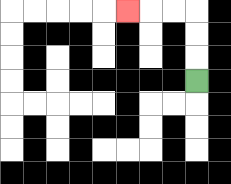{'start': '[8, 3]', 'end': '[5, 0]', 'path_directions': 'U,U,U,L,L,L', 'path_coordinates': '[[8, 3], [8, 2], [8, 1], [8, 0], [7, 0], [6, 0], [5, 0]]'}